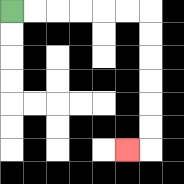{'start': '[0, 0]', 'end': '[5, 6]', 'path_directions': 'R,R,R,R,R,R,D,D,D,D,D,D,L', 'path_coordinates': '[[0, 0], [1, 0], [2, 0], [3, 0], [4, 0], [5, 0], [6, 0], [6, 1], [6, 2], [6, 3], [6, 4], [6, 5], [6, 6], [5, 6]]'}